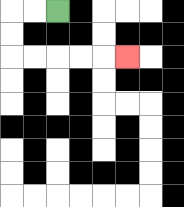{'start': '[2, 0]', 'end': '[5, 2]', 'path_directions': 'L,L,D,D,R,R,R,R,R', 'path_coordinates': '[[2, 0], [1, 0], [0, 0], [0, 1], [0, 2], [1, 2], [2, 2], [3, 2], [4, 2], [5, 2]]'}